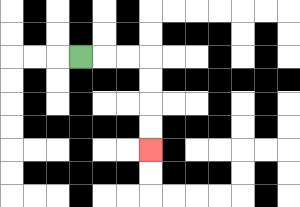{'start': '[3, 2]', 'end': '[6, 6]', 'path_directions': 'R,R,R,D,D,D,D', 'path_coordinates': '[[3, 2], [4, 2], [5, 2], [6, 2], [6, 3], [6, 4], [6, 5], [6, 6]]'}